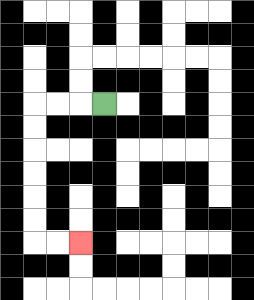{'start': '[4, 4]', 'end': '[3, 10]', 'path_directions': 'L,L,L,D,D,D,D,D,D,R,R', 'path_coordinates': '[[4, 4], [3, 4], [2, 4], [1, 4], [1, 5], [1, 6], [1, 7], [1, 8], [1, 9], [1, 10], [2, 10], [3, 10]]'}